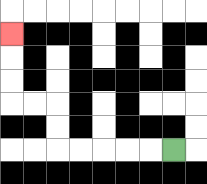{'start': '[7, 6]', 'end': '[0, 1]', 'path_directions': 'L,L,L,L,L,U,U,L,L,U,U,U', 'path_coordinates': '[[7, 6], [6, 6], [5, 6], [4, 6], [3, 6], [2, 6], [2, 5], [2, 4], [1, 4], [0, 4], [0, 3], [0, 2], [0, 1]]'}